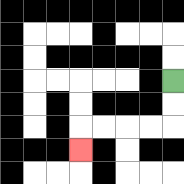{'start': '[7, 3]', 'end': '[3, 6]', 'path_directions': 'D,D,L,L,L,L,D', 'path_coordinates': '[[7, 3], [7, 4], [7, 5], [6, 5], [5, 5], [4, 5], [3, 5], [3, 6]]'}